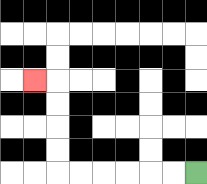{'start': '[8, 7]', 'end': '[1, 3]', 'path_directions': 'L,L,L,L,L,L,U,U,U,U,L', 'path_coordinates': '[[8, 7], [7, 7], [6, 7], [5, 7], [4, 7], [3, 7], [2, 7], [2, 6], [2, 5], [2, 4], [2, 3], [1, 3]]'}